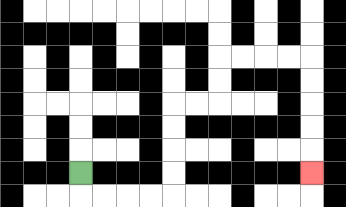{'start': '[3, 7]', 'end': '[13, 7]', 'path_directions': 'D,R,R,R,R,U,U,U,U,R,R,U,U,R,R,R,R,D,D,D,D,D', 'path_coordinates': '[[3, 7], [3, 8], [4, 8], [5, 8], [6, 8], [7, 8], [7, 7], [7, 6], [7, 5], [7, 4], [8, 4], [9, 4], [9, 3], [9, 2], [10, 2], [11, 2], [12, 2], [13, 2], [13, 3], [13, 4], [13, 5], [13, 6], [13, 7]]'}